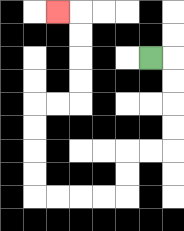{'start': '[6, 2]', 'end': '[2, 0]', 'path_directions': 'R,D,D,D,D,L,L,D,D,L,L,L,L,U,U,U,U,R,R,U,U,U,U,L', 'path_coordinates': '[[6, 2], [7, 2], [7, 3], [7, 4], [7, 5], [7, 6], [6, 6], [5, 6], [5, 7], [5, 8], [4, 8], [3, 8], [2, 8], [1, 8], [1, 7], [1, 6], [1, 5], [1, 4], [2, 4], [3, 4], [3, 3], [3, 2], [3, 1], [3, 0], [2, 0]]'}